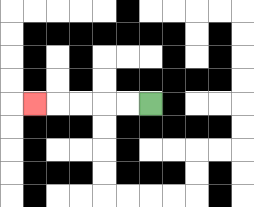{'start': '[6, 4]', 'end': '[1, 4]', 'path_directions': 'L,L,L,L,L', 'path_coordinates': '[[6, 4], [5, 4], [4, 4], [3, 4], [2, 4], [1, 4]]'}